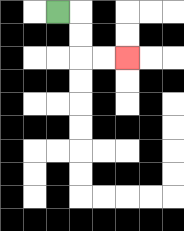{'start': '[2, 0]', 'end': '[5, 2]', 'path_directions': 'R,D,D,R,R', 'path_coordinates': '[[2, 0], [3, 0], [3, 1], [3, 2], [4, 2], [5, 2]]'}